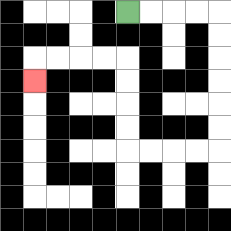{'start': '[5, 0]', 'end': '[1, 3]', 'path_directions': 'R,R,R,R,D,D,D,D,D,D,L,L,L,L,U,U,U,U,L,L,L,L,D', 'path_coordinates': '[[5, 0], [6, 0], [7, 0], [8, 0], [9, 0], [9, 1], [9, 2], [9, 3], [9, 4], [9, 5], [9, 6], [8, 6], [7, 6], [6, 6], [5, 6], [5, 5], [5, 4], [5, 3], [5, 2], [4, 2], [3, 2], [2, 2], [1, 2], [1, 3]]'}